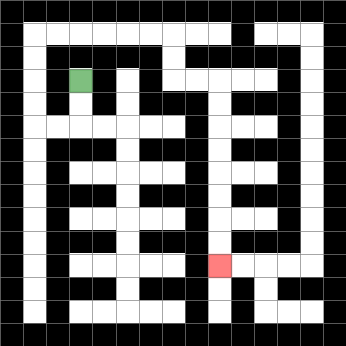{'start': '[3, 3]', 'end': '[9, 11]', 'path_directions': 'D,D,L,L,U,U,U,U,R,R,R,R,R,R,D,D,R,R,D,D,D,D,D,D,D,D', 'path_coordinates': '[[3, 3], [3, 4], [3, 5], [2, 5], [1, 5], [1, 4], [1, 3], [1, 2], [1, 1], [2, 1], [3, 1], [4, 1], [5, 1], [6, 1], [7, 1], [7, 2], [7, 3], [8, 3], [9, 3], [9, 4], [9, 5], [9, 6], [9, 7], [9, 8], [9, 9], [9, 10], [9, 11]]'}